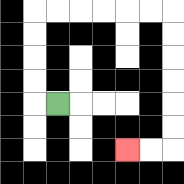{'start': '[2, 4]', 'end': '[5, 6]', 'path_directions': 'L,U,U,U,U,R,R,R,R,R,R,D,D,D,D,D,D,L,L', 'path_coordinates': '[[2, 4], [1, 4], [1, 3], [1, 2], [1, 1], [1, 0], [2, 0], [3, 0], [4, 0], [5, 0], [6, 0], [7, 0], [7, 1], [7, 2], [7, 3], [7, 4], [7, 5], [7, 6], [6, 6], [5, 6]]'}